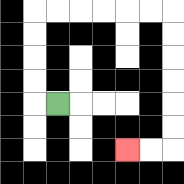{'start': '[2, 4]', 'end': '[5, 6]', 'path_directions': 'L,U,U,U,U,R,R,R,R,R,R,D,D,D,D,D,D,L,L', 'path_coordinates': '[[2, 4], [1, 4], [1, 3], [1, 2], [1, 1], [1, 0], [2, 0], [3, 0], [4, 0], [5, 0], [6, 0], [7, 0], [7, 1], [7, 2], [7, 3], [7, 4], [7, 5], [7, 6], [6, 6], [5, 6]]'}